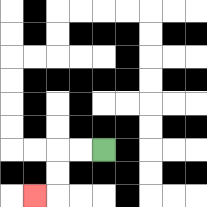{'start': '[4, 6]', 'end': '[1, 8]', 'path_directions': 'L,L,D,D,L', 'path_coordinates': '[[4, 6], [3, 6], [2, 6], [2, 7], [2, 8], [1, 8]]'}